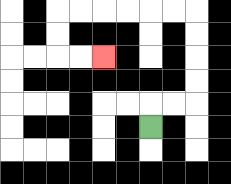{'start': '[6, 5]', 'end': '[4, 2]', 'path_directions': 'U,R,R,U,U,U,U,L,L,L,L,L,L,D,D,R,R', 'path_coordinates': '[[6, 5], [6, 4], [7, 4], [8, 4], [8, 3], [8, 2], [8, 1], [8, 0], [7, 0], [6, 0], [5, 0], [4, 0], [3, 0], [2, 0], [2, 1], [2, 2], [3, 2], [4, 2]]'}